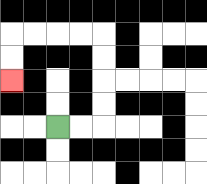{'start': '[2, 5]', 'end': '[0, 3]', 'path_directions': 'R,R,U,U,U,U,L,L,L,L,D,D', 'path_coordinates': '[[2, 5], [3, 5], [4, 5], [4, 4], [4, 3], [4, 2], [4, 1], [3, 1], [2, 1], [1, 1], [0, 1], [0, 2], [0, 3]]'}